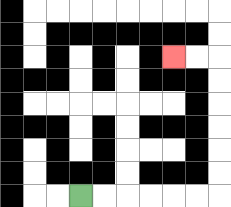{'start': '[3, 8]', 'end': '[7, 2]', 'path_directions': 'R,R,R,R,R,R,U,U,U,U,U,U,L,L', 'path_coordinates': '[[3, 8], [4, 8], [5, 8], [6, 8], [7, 8], [8, 8], [9, 8], [9, 7], [9, 6], [9, 5], [9, 4], [9, 3], [9, 2], [8, 2], [7, 2]]'}